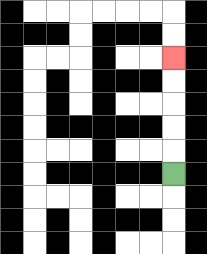{'start': '[7, 7]', 'end': '[7, 2]', 'path_directions': 'U,U,U,U,U', 'path_coordinates': '[[7, 7], [7, 6], [7, 5], [7, 4], [7, 3], [7, 2]]'}